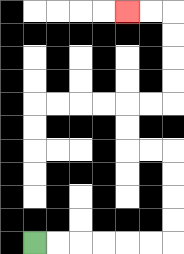{'start': '[1, 10]', 'end': '[5, 0]', 'path_directions': 'R,R,R,R,R,R,U,U,U,U,L,L,U,U,R,R,U,U,U,U,L,L', 'path_coordinates': '[[1, 10], [2, 10], [3, 10], [4, 10], [5, 10], [6, 10], [7, 10], [7, 9], [7, 8], [7, 7], [7, 6], [6, 6], [5, 6], [5, 5], [5, 4], [6, 4], [7, 4], [7, 3], [7, 2], [7, 1], [7, 0], [6, 0], [5, 0]]'}